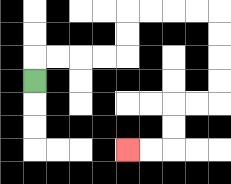{'start': '[1, 3]', 'end': '[5, 6]', 'path_directions': 'U,R,R,R,R,U,U,R,R,R,R,D,D,D,D,L,L,D,D,L,L', 'path_coordinates': '[[1, 3], [1, 2], [2, 2], [3, 2], [4, 2], [5, 2], [5, 1], [5, 0], [6, 0], [7, 0], [8, 0], [9, 0], [9, 1], [9, 2], [9, 3], [9, 4], [8, 4], [7, 4], [7, 5], [7, 6], [6, 6], [5, 6]]'}